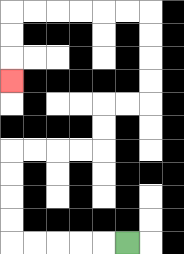{'start': '[5, 10]', 'end': '[0, 3]', 'path_directions': 'L,L,L,L,L,U,U,U,U,R,R,R,R,U,U,R,R,U,U,U,U,L,L,L,L,L,L,D,D,D', 'path_coordinates': '[[5, 10], [4, 10], [3, 10], [2, 10], [1, 10], [0, 10], [0, 9], [0, 8], [0, 7], [0, 6], [1, 6], [2, 6], [3, 6], [4, 6], [4, 5], [4, 4], [5, 4], [6, 4], [6, 3], [6, 2], [6, 1], [6, 0], [5, 0], [4, 0], [3, 0], [2, 0], [1, 0], [0, 0], [0, 1], [0, 2], [0, 3]]'}